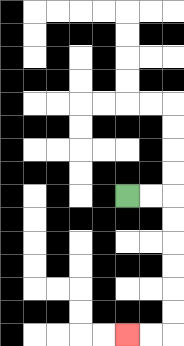{'start': '[5, 8]', 'end': '[5, 14]', 'path_directions': 'R,R,D,D,D,D,D,D,L,L', 'path_coordinates': '[[5, 8], [6, 8], [7, 8], [7, 9], [7, 10], [7, 11], [7, 12], [7, 13], [7, 14], [6, 14], [5, 14]]'}